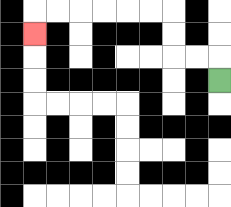{'start': '[9, 3]', 'end': '[1, 1]', 'path_directions': 'U,L,L,U,U,L,L,L,L,L,L,D', 'path_coordinates': '[[9, 3], [9, 2], [8, 2], [7, 2], [7, 1], [7, 0], [6, 0], [5, 0], [4, 0], [3, 0], [2, 0], [1, 0], [1, 1]]'}